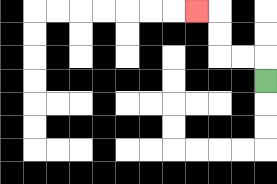{'start': '[11, 3]', 'end': '[8, 0]', 'path_directions': 'U,L,L,U,U,L', 'path_coordinates': '[[11, 3], [11, 2], [10, 2], [9, 2], [9, 1], [9, 0], [8, 0]]'}